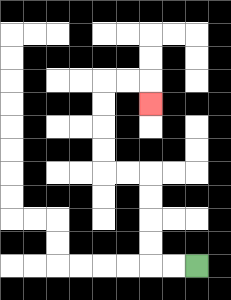{'start': '[8, 11]', 'end': '[6, 4]', 'path_directions': 'L,L,U,U,U,U,L,L,U,U,U,U,R,R,D', 'path_coordinates': '[[8, 11], [7, 11], [6, 11], [6, 10], [6, 9], [6, 8], [6, 7], [5, 7], [4, 7], [4, 6], [4, 5], [4, 4], [4, 3], [5, 3], [6, 3], [6, 4]]'}